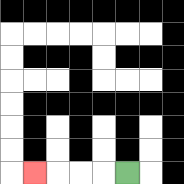{'start': '[5, 7]', 'end': '[1, 7]', 'path_directions': 'L,L,L,L', 'path_coordinates': '[[5, 7], [4, 7], [3, 7], [2, 7], [1, 7]]'}